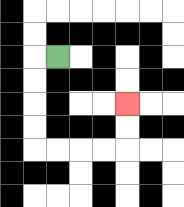{'start': '[2, 2]', 'end': '[5, 4]', 'path_directions': 'L,D,D,D,D,R,R,R,R,U,U', 'path_coordinates': '[[2, 2], [1, 2], [1, 3], [1, 4], [1, 5], [1, 6], [2, 6], [3, 6], [4, 6], [5, 6], [5, 5], [5, 4]]'}